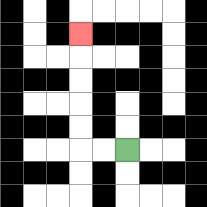{'start': '[5, 6]', 'end': '[3, 1]', 'path_directions': 'L,L,U,U,U,U,U', 'path_coordinates': '[[5, 6], [4, 6], [3, 6], [3, 5], [3, 4], [3, 3], [3, 2], [3, 1]]'}